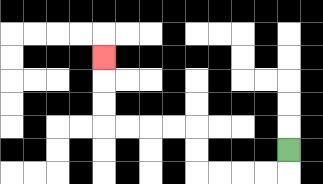{'start': '[12, 6]', 'end': '[4, 2]', 'path_directions': 'D,L,L,L,L,U,U,L,L,L,L,U,U,U', 'path_coordinates': '[[12, 6], [12, 7], [11, 7], [10, 7], [9, 7], [8, 7], [8, 6], [8, 5], [7, 5], [6, 5], [5, 5], [4, 5], [4, 4], [4, 3], [4, 2]]'}